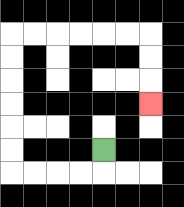{'start': '[4, 6]', 'end': '[6, 4]', 'path_directions': 'D,L,L,L,L,U,U,U,U,U,U,R,R,R,R,R,R,D,D,D', 'path_coordinates': '[[4, 6], [4, 7], [3, 7], [2, 7], [1, 7], [0, 7], [0, 6], [0, 5], [0, 4], [0, 3], [0, 2], [0, 1], [1, 1], [2, 1], [3, 1], [4, 1], [5, 1], [6, 1], [6, 2], [6, 3], [6, 4]]'}